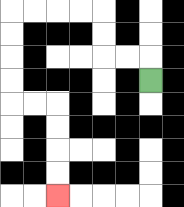{'start': '[6, 3]', 'end': '[2, 8]', 'path_directions': 'U,L,L,U,U,L,L,L,L,D,D,D,D,R,R,D,D,D,D', 'path_coordinates': '[[6, 3], [6, 2], [5, 2], [4, 2], [4, 1], [4, 0], [3, 0], [2, 0], [1, 0], [0, 0], [0, 1], [0, 2], [0, 3], [0, 4], [1, 4], [2, 4], [2, 5], [2, 6], [2, 7], [2, 8]]'}